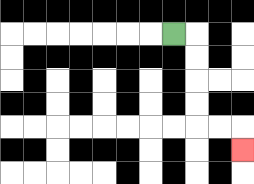{'start': '[7, 1]', 'end': '[10, 6]', 'path_directions': 'R,D,D,D,D,R,R,D', 'path_coordinates': '[[7, 1], [8, 1], [8, 2], [8, 3], [8, 4], [8, 5], [9, 5], [10, 5], [10, 6]]'}